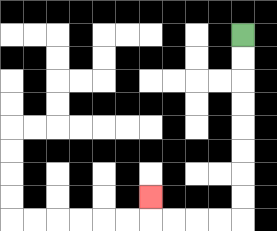{'start': '[10, 1]', 'end': '[6, 8]', 'path_directions': 'D,D,D,D,D,D,D,D,L,L,L,L,U', 'path_coordinates': '[[10, 1], [10, 2], [10, 3], [10, 4], [10, 5], [10, 6], [10, 7], [10, 8], [10, 9], [9, 9], [8, 9], [7, 9], [6, 9], [6, 8]]'}